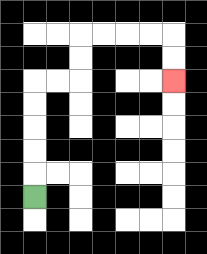{'start': '[1, 8]', 'end': '[7, 3]', 'path_directions': 'U,U,U,U,U,R,R,U,U,R,R,R,R,D,D', 'path_coordinates': '[[1, 8], [1, 7], [1, 6], [1, 5], [1, 4], [1, 3], [2, 3], [3, 3], [3, 2], [3, 1], [4, 1], [5, 1], [6, 1], [7, 1], [7, 2], [7, 3]]'}